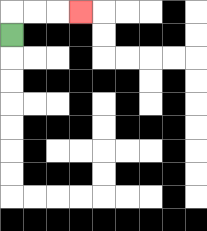{'start': '[0, 1]', 'end': '[3, 0]', 'path_directions': 'U,R,R,R', 'path_coordinates': '[[0, 1], [0, 0], [1, 0], [2, 0], [3, 0]]'}